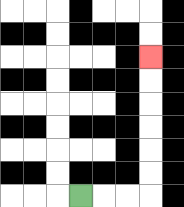{'start': '[3, 8]', 'end': '[6, 2]', 'path_directions': 'R,R,R,U,U,U,U,U,U', 'path_coordinates': '[[3, 8], [4, 8], [5, 8], [6, 8], [6, 7], [6, 6], [6, 5], [6, 4], [6, 3], [6, 2]]'}